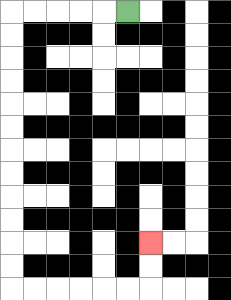{'start': '[5, 0]', 'end': '[6, 10]', 'path_directions': 'L,L,L,L,L,D,D,D,D,D,D,D,D,D,D,D,D,R,R,R,R,R,R,U,U', 'path_coordinates': '[[5, 0], [4, 0], [3, 0], [2, 0], [1, 0], [0, 0], [0, 1], [0, 2], [0, 3], [0, 4], [0, 5], [0, 6], [0, 7], [0, 8], [0, 9], [0, 10], [0, 11], [0, 12], [1, 12], [2, 12], [3, 12], [4, 12], [5, 12], [6, 12], [6, 11], [6, 10]]'}